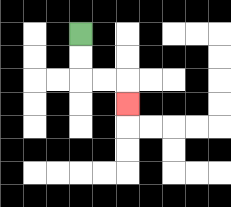{'start': '[3, 1]', 'end': '[5, 4]', 'path_directions': 'D,D,R,R,D', 'path_coordinates': '[[3, 1], [3, 2], [3, 3], [4, 3], [5, 3], [5, 4]]'}